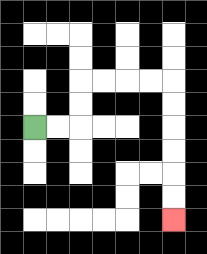{'start': '[1, 5]', 'end': '[7, 9]', 'path_directions': 'R,R,U,U,R,R,R,R,D,D,D,D,D,D', 'path_coordinates': '[[1, 5], [2, 5], [3, 5], [3, 4], [3, 3], [4, 3], [5, 3], [6, 3], [7, 3], [7, 4], [7, 5], [7, 6], [7, 7], [7, 8], [7, 9]]'}